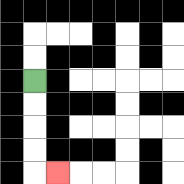{'start': '[1, 3]', 'end': '[2, 7]', 'path_directions': 'D,D,D,D,R', 'path_coordinates': '[[1, 3], [1, 4], [1, 5], [1, 6], [1, 7], [2, 7]]'}